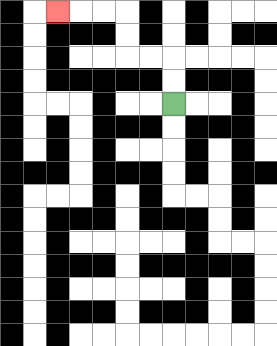{'start': '[7, 4]', 'end': '[2, 0]', 'path_directions': 'U,U,L,L,U,U,L,L,L', 'path_coordinates': '[[7, 4], [7, 3], [7, 2], [6, 2], [5, 2], [5, 1], [5, 0], [4, 0], [3, 0], [2, 0]]'}